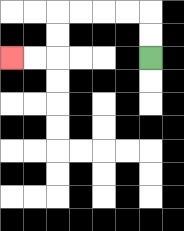{'start': '[6, 2]', 'end': '[0, 2]', 'path_directions': 'U,U,L,L,L,L,D,D,L,L', 'path_coordinates': '[[6, 2], [6, 1], [6, 0], [5, 0], [4, 0], [3, 0], [2, 0], [2, 1], [2, 2], [1, 2], [0, 2]]'}